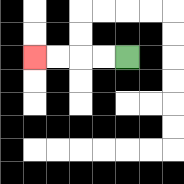{'start': '[5, 2]', 'end': '[1, 2]', 'path_directions': 'L,L,L,L', 'path_coordinates': '[[5, 2], [4, 2], [3, 2], [2, 2], [1, 2]]'}